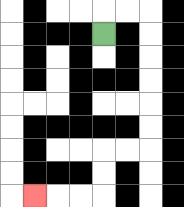{'start': '[4, 1]', 'end': '[1, 8]', 'path_directions': 'U,R,R,D,D,D,D,D,D,L,L,D,D,L,L,L', 'path_coordinates': '[[4, 1], [4, 0], [5, 0], [6, 0], [6, 1], [6, 2], [6, 3], [6, 4], [6, 5], [6, 6], [5, 6], [4, 6], [4, 7], [4, 8], [3, 8], [2, 8], [1, 8]]'}